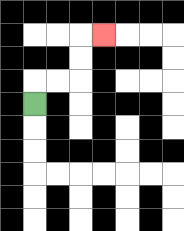{'start': '[1, 4]', 'end': '[4, 1]', 'path_directions': 'U,R,R,U,U,R', 'path_coordinates': '[[1, 4], [1, 3], [2, 3], [3, 3], [3, 2], [3, 1], [4, 1]]'}